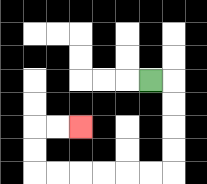{'start': '[6, 3]', 'end': '[3, 5]', 'path_directions': 'R,D,D,D,D,L,L,L,L,L,L,U,U,R,R', 'path_coordinates': '[[6, 3], [7, 3], [7, 4], [7, 5], [7, 6], [7, 7], [6, 7], [5, 7], [4, 7], [3, 7], [2, 7], [1, 7], [1, 6], [1, 5], [2, 5], [3, 5]]'}